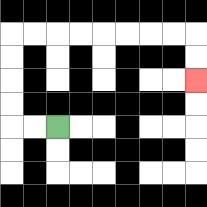{'start': '[2, 5]', 'end': '[8, 3]', 'path_directions': 'L,L,U,U,U,U,R,R,R,R,R,R,R,R,D,D', 'path_coordinates': '[[2, 5], [1, 5], [0, 5], [0, 4], [0, 3], [0, 2], [0, 1], [1, 1], [2, 1], [3, 1], [4, 1], [5, 1], [6, 1], [7, 1], [8, 1], [8, 2], [8, 3]]'}